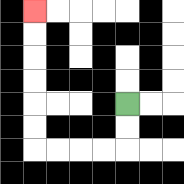{'start': '[5, 4]', 'end': '[1, 0]', 'path_directions': 'D,D,L,L,L,L,U,U,U,U,U,U', 'path_coordinates': '[[5, 4], [5, 5], [5, 6], [4, 6], [3, 6], [2, 6], [1, 6], [1, 5], [1, 4], [1, 3], [1, 2], [1, 1], [1, 0]]'}